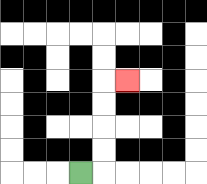{'start': '[3, 7]', 'end': '[5, 3]', 'path_directions': 'R,U,U,U,U,R', 'path_coordinates': '[[3, 7], [4, 7], [4, 6], [4, 5], [4, 4], [4, 3], [5, 3]]'}